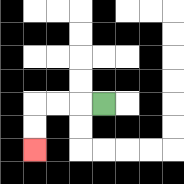{'start': '[4, 4]', 'end': '[1, 6]', 'path_directions': 'L,L,L,D,D', 'path_coordinates': '[[4, 4], [3, 4], [2, 4], [1, 4], [1, 5], [1, 6]]'}